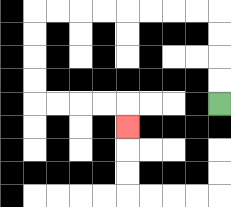{'start': '[9, 4]', 'end': '[5, 5]', 'path_directions': 'U,U,U,U,L,L,L,L,L,L,L,L,D,D,D,D,R,R,R,R,D', 'path_coordinates': '[[9, 4], [9, 3], [9, 2], [9, 1], [9, 0], [8, 0], [7, 0], [6, 0], [5, 0], [4, 0], [3, 0], [2, 0], [1, 0], [1, 1], [1, 2], [1, 3], [1, 4], [2, 4], [3, 4], [4, 4], [5, 4], [5, 5]]'}